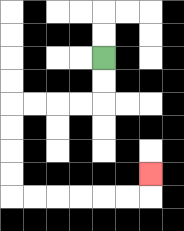{'start': '[4, 2]', 'end': '[6, 7]', 'path_directions': 'D,D,L,L,L,L,D,D,D,D,R,R,R,R,R,R,U', 'path_coordinates': '[[4, 2], [4, 3], [4, 4], [3, 4], [2, 4], [1, 4], [0, 4], [0, 5], [0, 6], [0, 7], [0, 8], [1, 8], [2, 8], [3, 8], [4, 8], [5, 8], [6, 8], [6, 7]]'}